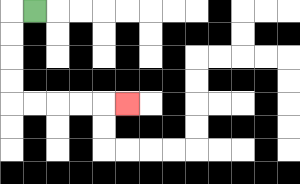{'start': '[1, 0]', 'end': '[5, 4]', 'path_directions': 'L,D,D,D,D,R,R,R,R,R', 'path_coordinates': '[[1, 0], [0, 0], [0, 1], [0, 2], [0, 3], [0, 4], [1, 4], [2, 4], [3, 4], [4, 4], [5, 4]]'}